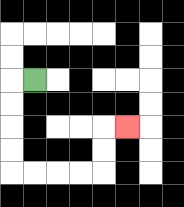{'start': '[1, 3]', 'end': '[5, 5]', 'path_directions': 'L,D,D,D,D,R,R,R,R,U,U,R', 'path_coordinates': '[[1, 3], [0, 3], [0, 4], [0, 5], [0, 6], [0, 7], [1, 7], [2, 7], [3, 7], [4, 7], [4, 6], [4, 5], [5, 5]]'}